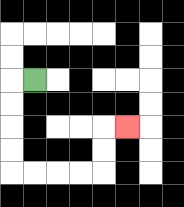{'start': '[1, 3]', 'end': '[5, 5]', 'path_directions': 'L,D,D,D,D,R,R,R,R,U,U,R', 'path_coordinates': '[[1, 3], [0, 3], [0, 4], [0, 5], [0, 6], [0, 7], [1, 7], [2, 7], [3, 7], [4, 7], [4, 6], [4, 5], [5, 5]]'}